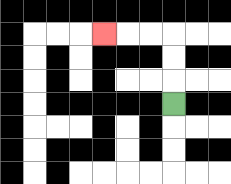{'start': '[7, 4]', 'end': '[4, 1]', 'path_directions': 'U,U,U,L,L,L', 'path_coordinates': '[[7, 4], [7, 3], [7, 2], [7, 1], [6, 1], [5, 1], [4, 1]]'}